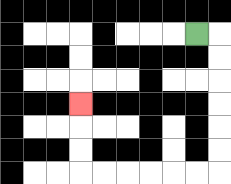{'start': '[8, 1]', 'end': '[3, 4]', 'path_directions': 'R,D,D,D,D,D,D,L,L,L,L,L,L,U,U,U', 'path_coordinates': '[[8, 1], [9, 1], [9, 2], [9, 3], [9, 4], [9, 5], [9, 6], [9, 7], [8, 7], [7, 7], [6, 7], [5, 7], [4, 7], [3, 7], [3, 6], [3, 5], [3, 4]]'}